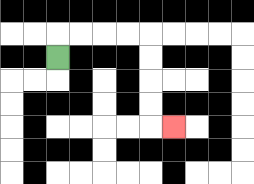{'start': '[2, 2]', 'end': '[7, 5]', 'path_directions': 'U,R,R,R,R,D,D,D,D,R', 'path_coordinates': '[[2, 2], [2, 1], [3, 1], [4, 1], [5, 1], [6, 1], [6, 2], [6, 3], [6, 4], [6, 5], [7, 5]]'}